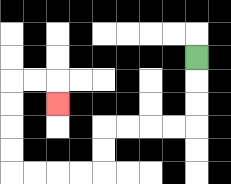{'start': '[8, 2]', 'end': '[2, 4]', 'path_directions': 'D,D,D,L,L,L,L,D,D,L,L,L,L,U,U,U,U,R,R,D', 'path_coordinates': '[[8, 2], [8, 3], [8, 4], [8, 5], [7, 5], [6, 5], [5, 5], [4, 5], [4, 6], [4, 7], [3, 7], [2, 7], [1, 7], [0, 7], [0, 6], [0, 5], [0, 4], [0, 3], [1, 3], [2, 3], [2, 4]]'}